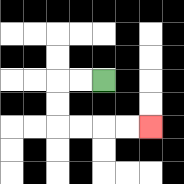{'start': '[4, 3]', 'end': '[6, 5]', 'path_directions': 'L,L,D,D,R,R,R,R', 'path_coordinates': '[[4, 3], [3, 3], [2, 3], [2, 4], [2, 5], [3, 5], [4, 5], [5, 5], [6, 5]]'}